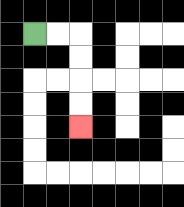{'start': '[1, 1]', 'end': '[3, 5]', 'path_directions': 'R,R,D,D,D,D', 'path_coordinates': '[[1, 1], [2, 1], [3, 1], [3, 2], [3, 3], [3, 4], [3, 5]]'}